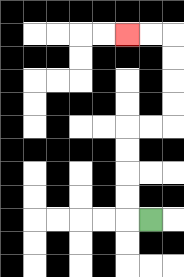{'start': '[6, 9]', 'end': '[5, 1]', 'path_directions': 'L,U,U,U,U,R,R,U,U,U,U,L,L', 'path_coordinates': '[[6, 9], [5, 9], [5, 8], [5, 7], [5, 6], [5, 5], [6, 5], [7, 5], [7, 4], [7, 3], [7, 2], [7, 1], [6, 1], [5, 1]]'}